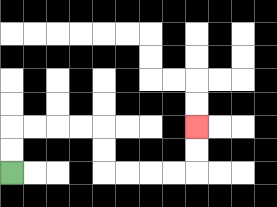{'start': '[0, 7]', 'end': '[8, 5]', 'path_directions': 'U,U,R,R,R,R,D,D,R,R,R,R,U,U', 'path_coordinates': '[[0, 7], [0, 6], [0, 5], [1, 5], [2, 5], [3, 5], [4, 5], [4, 6], [4, 7], [5, 7], [6, 7], [7, 7], [8, 7], [8, 6], [8, 5]]'}